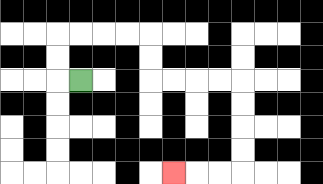{'start': '[3, 3]', 'end': '[7, 7]', 'path_directions': 'L,U,U,R,R,R,R,D,D,R,R,R,R,D,D,D,D,L,L,L', 'path_coordinates': '[[3, 3], [2, 3], [2, 2], [2, 1], [3, 1], [4, 1], [5, 1], [6, 1], [6, 2], [6, 3], [7, 3], [8, 3], [9, 3], [10, 3], [10, 4], [10, 5], [10, 6], [10, 7], [9, 7], [8, 7], [7, 7]]'}